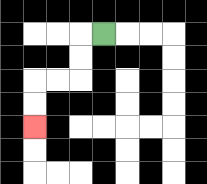{'start': '[4, 1]', 'end': '[1, 5]', 'path_directions': 'L,D,D,L,L,D,D', 'path_coordinates': '[[4, 1], [3, 1], [3, 2], [3, 3], [2, 3], [1, 3], [1, 4], [1, 5]]'}